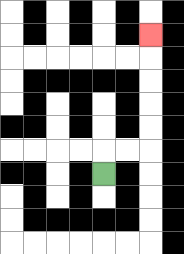{'start': '[4, 7]', 'end': '[6, 1]', 'path_directions': 'U,R,R,U,U,U,U,U', 'path_coordinates': '[[4, 7], [4, 6], [5, 6], [6, 6], [6, 5], [6, 4], [6, 3], [6, 2], [6, 1]]'}